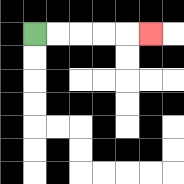{'start': '[1, 1]', 'end': '[6, 1]', 'path_directions': 'R,R,R,R,R', 'path_coordinates': '[[1, 1], [2, 1], [3, 1], [4, 1], [5, 1], [6, 1]]'}